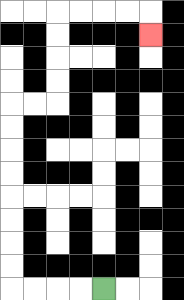{'start': '[4, 12]', 'end': '[6, 1]', 'path_directions': 'L,L,L,L,U,U,U,U,U,U,U,U,R,R,U,U,U,U,R,R,R,R,D', 'path_coordinates': '[[4, 12], [3, 12], [2, 12], [1, 12], [0, 12], [0, 11], [0, 10], [0, 9], [0, 8], [0, 7], [0, 6], [0, 5], [0, 4], [1, 4], [2, 4], [2, 3], [2, 2], [2, 1], [2, 0], [3, 0], [4, 0], [5, 0], [6, 0], [6, 1]]'}